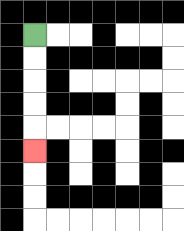{'start': '[1, 1]', 'end': '[1, 6]', 'path_directions': 'D,D,D,D,D', 'path_coordinates': '[[1, 1], [1, 2], [1, 3], [1, 4], [1, 5], [1, 6]]'}